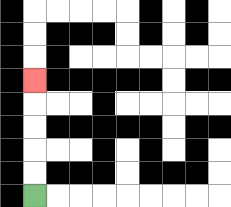{'start': '[1, 8]', 'end': '[1, 3]', 'path_directions': 'U,U,U,U,U', 'path_coordinates': '[[1, 8], [1, 7], [1, 6], [1, 5], [1, 4], [1, 3]]'}